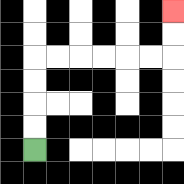{'start': '[1, 6]', 'end': '[7, 0]', 'path_directions': 'U,U,U,U,R,R,R,R,R,R,U,U', 'path_coordinates': '[[1, 6], [1, 5], [1, 4], [1, 3], [1, 2], [2, 2], [3, 2], [4, 2], [5, 2], [6, 2], [7, 2], [7, 1], [7, 0]]'}